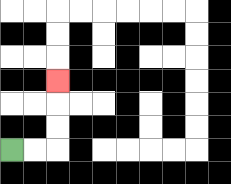{'start': '[0, 6]', 'end': '[2, 3]', 'path_directions': 'R,R,U,U,U', 'path_coordinates': '[[0, 6], [1, 6], [2, 6], [2, 5], [2, 4], [2, 3]]'}